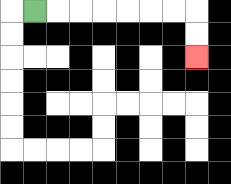{'start': '[1, 0]', 'end': '[8, 2]', 'path_directions': 'R,R,R,R,R,R,R,D,D', 'path_coordinates': '[[1, 0], [2, 0], [3, 0], [4, 0], [5, 0], [6, 0], [7, 0], [8, 0], [8, 1], [8, 2]]'}